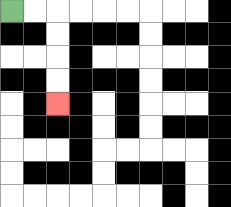{'start': '[0, 0]', 'end': '[2, 4]', 'path_directions': 'R,R,D,D,D,D', 'path_coordinates': '[[0, 0], [1, 0], [2, 0], [2, 1], [2, 2], [2, 3], [2, 4]]'}